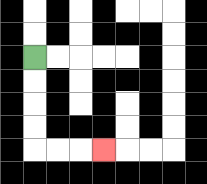{'start': '[1, 2]', 'end': '[4, 6]', 'path_directions': 'D,D,D,D,R,R,R', 'path_coordinates': '[[1, 2], [1, 3], [1, 4], [1, 5], [1, 6], [2, 6], [3, 6], [4, 6]]'}